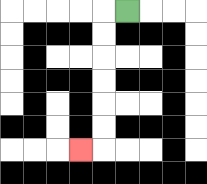{'start': '[5, 0]', 'end': '[3, 6]', 'path_directions': 'L,D,D,D,D,D,D,L', 'path_coordinates': '[[5, 0], [4, 0], [4, 1], [4, 2], [4, 3], [4, 4], [4, 5], [4, 6], [3, 6]]'}